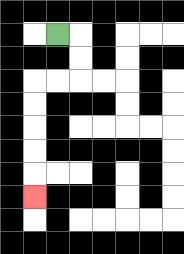{'start': '[2, 1]', 'end': '[1, 8]', 'path_directions': 'R,D,D,L,L,D,D,D,D,D', 'path_coordinates': '[[2, 1], [3, 1], [3, 2], [3, 3], [2, 3], [1, 3], [1, 4], [1, 5], [1, 6], [1, 7], [1, 8]]'}